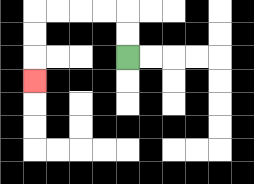{'start': '[5, 2]', 'end': '[1, 3]', 'path_directions': 'U,U,L,L,L,L,D,D,D', 'path_coordinates': '[[5, 2], [5, 1], [5, 0], [4, 0], [3, 0], [2, 0], [1, 0], [1, 1], [1, 2], [1, 3]]'}